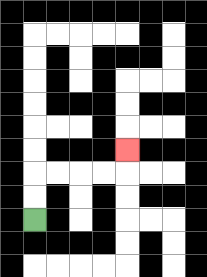{'start': '[1, 9]', 'end': '[5, 6]', 'path_directions': 'U,U,R,R,R,R,U', 'path_coordinates': '[[1, 9], [1, 8], [1, 7], [2, 7], [3, 7], [4, 7], [5, 7], [5, 6]]'}